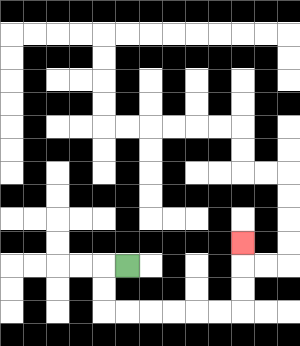{'start': '[5, 11]', 'end': '[10, 10]', 'path_directions': 'L,D,D,R,R,R,R,R,R,U,U,U', 'path_coordinates': '[[5, 11], [4, 11], [4, 12], [4, 13], [5, 13], [6, 13], [7, 13], [8, 13], [9, 13], [10, 13], [10, 12], [10, 11], [10, 10]]'}